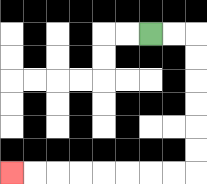{'start': '[6, 1]', 'end': '[0, 7]', 'path_directions': 'R,R,D,D,D,D,D,D,L,L,L,L,L,L,L,L', 'path_coordinates': '[[6, 1], [7, 1], [8, 1], [8, 2], [8, 3], [8, 4], [8, 5], [8, 6], [8, 7], [7, 7], [6, 7], [5, 7], [4, 7], [3, 7], [2, 7], [1, 7], [0, 7]]'}